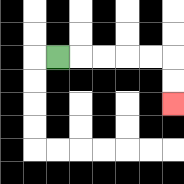{'start': '[2, 2]', 'end': '[7, 4]', 'path_directions': 'R,R,R,R,R,D,D', 'path_coordinates': '[[2, 2], [3, 2], [4, 2], [5, 2], [6, 2], [7, 2], [7, 3], [7, 4]]'}